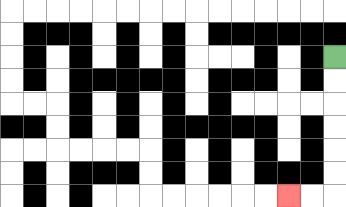{'start': '[14, 2]', 'end': '[12, 8]', 'path_directions': 'D,D,D,D,D,D,L,L', 'path_coordinates': '[[14, 2], [14, 3], [14, 4], [14, 5], [14, 6], [14, 7], [14, 8], [13, 8], [12, 8]]'}